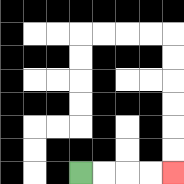{'start': '[3, 7]', 'end': '[7, 7]', 'path_directions': 'R,R,R,R', 'path_coordinates': '[[3, 7], [4, 7], [5, 7], [6, 7], [7, 7]]'}